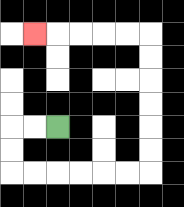{'start': '[2, 5]', 'end': '[1, 1]', 'path_directions': 'L,L,D,D,R,R,R,R,R,R,U,U,U,U,U,U,L,L,L,L,L', 'path_coordinates': '[[2, 5], [1, 5], [0, 5], [0, 6], [0, 7], [1, 7], [2, 7], [3, 7], [4, 7], [5, 7], [6, 7], [6, 6], [6, 5], [6, 4], [6, 3], [6, 2], [6, 1], [5, 1], [4, 1], [3, 1], [2, 1], [1, 1]]'}